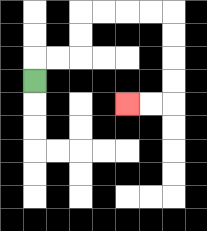{'start': '[1, 3]', 'end': '[5, 4]', 'path_directions': 'U,R,R,U,U,R,R,R,R,D,D,D,D,L,L', 'path_coordinates': '[[1, 3], [1, 2], [2, 2], [3, 2], [3, 1], [3, 0], [4, 0], [5, 0], [6, 0], [7, 0], [7, 1], [7, 2], [7, 3], [7, 4], [6, 4], [5, 4]]'}